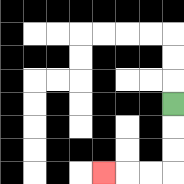{'start': '[7, 4]', 'end': '[4, 7]', 'path_directions': 'D,D,D,L,L,L', 'path_coordinates': '[[7, 4], [7, 5], [7, 6], [7, 7], [6, 7], [5, 7], [4, 7]]'}